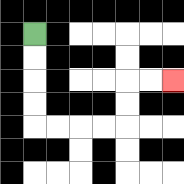{'start': '[1, 1]', 'end': '[7, 3]', 'path_directions': 'D,D,D,D,R,R,R,R,U,U,R,R', 'path_coordinates': '[[1, 1], [1, 2], [1, 3], [1, 4], [1, 5], [2, 5], [3, 5], [4, 5], [5, 5], [5, 4], [5, 3], [6, 3], [7, 3]]'}